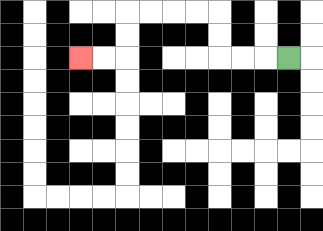{'start': '[12, 2]', 'end': '[3, 2]', 'path_directions': 'L,L,L,U,U,L,L,L,L,D,D,L,L', 'path_coordinates': '[[12, 2], [11, 2], [10, 2], [9, 2], [9, 1], [9, 0], [8, 0], [7, 0], [6, 0], [5, 0], [5, 1], [5, 2], [4, 2], [3, 2]]'}